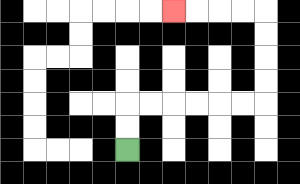{'start': '[5, 6]', 'end': '[7, 0]', 'path_directions': 'U,U,R,R,R,R,R,R,U,U,U,U,L,L,L,L', 'path_coordinates': '[[5, 6], [5, 5], [5, 4], [6, 4], [7, 4], [8, 4], [9, 4], [10, 4], [11, 4], [11, 3], [11, 2], [11, 1], [11, 0], [10, 0], [9, 0], [8, 0], [7, 0]]'}